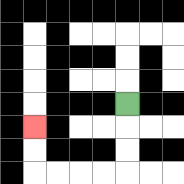{'start': '[5, 4]', 'end': '[1, 5]', 'path_directions': 'D,D,D,L,L,L,L,U,U', 'path_coordinates': '[[5, 4], [5, 5], [5, 6], [5, 7], [4, 7], [3, 7], [2, 7], [1, 7], [1, 6], [1, 5]]'}